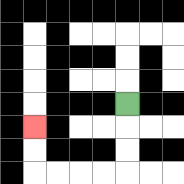{'start': '[5, 4]', 'end': '[1, 5]', 'path_directions': 'D,D,D,L,L,L,L,U,U', 'path_coordinates': '[[5, 4], [5, 5], [5, 6], [5, 7], [4, 7], [3, 7], [2, 7], [1, 7], [1, 6], [1, 5]]'}